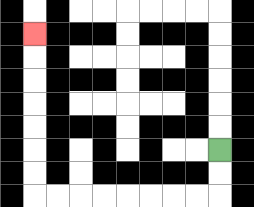{'start': '[9, 6]', 'end': '[1, 1]', 'path_directions': 'D,D,L,L,L,L,L,L,L,L,U,U,U,U,U,U,U', 'path_coordinates': '[[9, 6], [9, 7], [9, 8], [8, 8], [7, 8], [6, 8], [5, 8], [4, 8], [3, 8], [2, 8], [1, 8], [1, 7], [1, 6], [1, 5], [1, 4], [1, 3], [1, 2], [1, 1]]'}